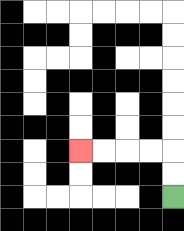{'start': '[7, 8]', 'end': '[3, 6]', 'path_directions': 'U,U,L,L,L,L', 'path_coordinates': '[[7, 8], [7, 7], [7, 6], [6, 6], [5, 6], [4, 6], [3, 6]]'}